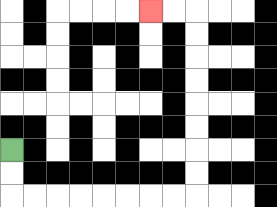{'start': '[0, 6]', 'end': '[6, 0]', 'path_directions': 'D,D,R,R,R,R,R,R,R,R,U,U,U,U,U,U,U,U,L,L', 'path_coordinates': '[[0, 6], [0, 7], [0, 8], [1, 8], [2, 8], [3, 8], [4, 8], [5, 8], [6, 8], [7, 8], [8, 8], [8, 7], [8, 6], [8, 5], [8, 4], [8, 3], [8, 2], [8, 1], [8, 0], [7, 0], [6, 0]]'}